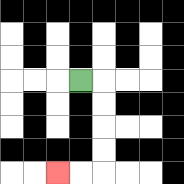{'start': '[3, 3]', 'end': '[2, 7]', 'path_directions': 'R,D,D,D,D,L,L', 'path_coordinates': '[[3, 3], [4, 3], [4, 4], [4, 5], [4, 6], [4, 7], [3, 7], [2, 7]]'}